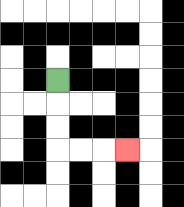{'start': '[2, 3]', 'end': '[5, 6]', 'path_directions': 'D,D,D,R,R,R', 'path_coordinates': '[[2, 3], [2, 4], [2, 5], [2, 6], [3, 6], [4, 6], [5, 6]]'}